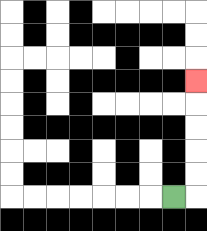{'start': '[7, 8]', 'end': '[8, 3]', 'path_directions': 'R,U,U,U,U,U', 'path_coordinates': '[[7, 8], [8, 8], [8, 7], [8, 6], [8, 5], [8, 4], [8, 3]]'}